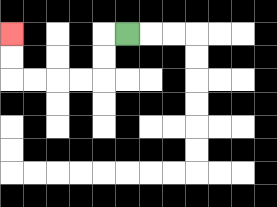{'start': '[5, 1]', 'end': '[0, 1]', 'path_directions': 'L,D,D,L,L,L,L,U,U', 'path_coordinates': '[[5, 1], [4, 1], [4, 2], [4, 3], [3, 3], [2, 3], [1, 3], [0, 3], [0, 2], [0, 1]]'}